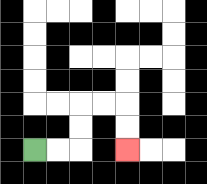{'start': '[1, 6]', 'end': '[5, 6]', 'path_directions': 'R,R,U,U,R,R,D,D', 'path_coordinates': '[[1, 6], [2, 6], [3, 6], [3, 5], [3, 4], [4, 4], [5, 4], [5, 5], [5, 6]]'}